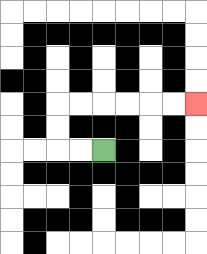{'start': '[4, 6]', 'end': '[8, 4]', 'path_directions': 'L,L,U,U,R,R,R,R,R,R', 'path_coordinates': '[[4, 6], [3, 6], [2, 6], [2, 5], [2, 4], [3, 4], [4, 4], [5, 4], [6, 4], [7, 4], [8, 4]]'}